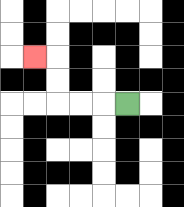{'start': '[5, 4]', 'end': '[1, 2]', 'path_directions': 'L,L,L,U,U,L', 'path_coordinates': '[[5, 4], [4, 4], [3, 4], [2, 4], [2, 3], [2, 2], [1, 2]]'}